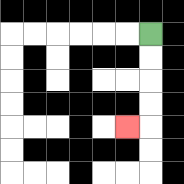{'start': '[6, 1]', 'end': '[5, 5]', 'path_directions': 'D,D,D,D,L', 'path_coordinates': '[[6, 1], [6, 2], [6, 3], [6, 4], [6, 5], [5, 5]]'}